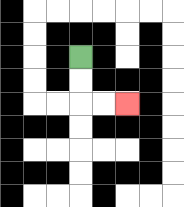{'start': '[3, 2]', 'end': '[5, 4]', 'path_directions': 'D,D,R,R', 'path_coordinates': '[[3, 2], [3, 3], [3, 4], [4, 4], [5, 4]]'}